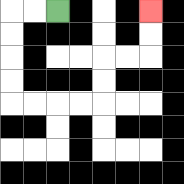{'start': '[2, 0]', 'end': '[6, 0]', 'path_directions': 'L,L,D,D,D,D,R,R,R,R,U,U,R,R,U,U', 'path_coordinates': '[[2, 0], [1, 0], [0, 0], [0, 1], [0, 2], [0, 3], [0, 4], [1, 4], [2, 4], [3, 4], [4, 4], [4, 3], [4, 2], [5, 2], [6, 2], [6, 1], [6, 0]]'}